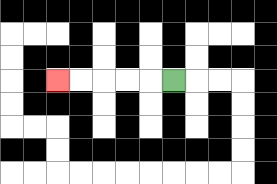{'start': '[7, 3]', 'end': '[2, 3]', 'path_directions': 'L,L,L,L,L', 'path_coordinates': '[[7, 3], [6, 3], [5, 3], [4, 3], [3, 3], [2, 3]]'}